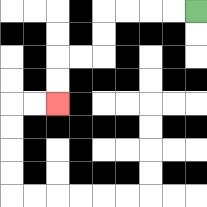{'start': '[8, 0]', 'end': '[2, 4]', 'path_directions': 'L,L,L,L,D,D,L,L,D,D', 'path_coordinates': '[[8, 0], [7, 0], [6, 0], [5, 0], [4, 0], [4, 1], [4, 2], [3, 2], [2, 2], [2, 3], [2, 4]]'}